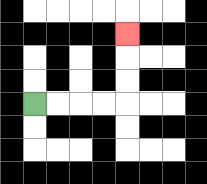{'start': '[1, 4]', 'end': '[5, 1]', 'path_directions': 'R,R,R,R,U,U,U', 'path_coordinates': '[[1, 4], [2, 4], [3, 4], [4, 4], [5, 4], [5, 3], [5, 2], [5, 1]]'}